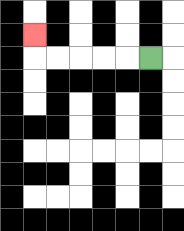{'start': '[6, 2]', 'end': '[1, 1]', 'path_directions': 'L,L,L,L,L,U', 'path_coordinates': '[[6, 2], [5, 2], [4, 2], [3, 2], [2, 2], [1, 2], [1, 1]]'}